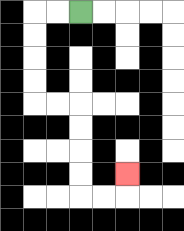{'start': '[3, 0]', 'end': '[5, 7]', 'path_directions': 'L,L,D,D,D,D,R,R,D,D,D,D,R,R,U', 'path_coordinates': '[[3, 0], [2, 0], [1, 0], [1, 1], [1, 2], [1, 3], [1, 4], [2, 4], [3, 4], [3, 5], [3, 6], [3, 7], [3, 8], [4, 8], [5, 8], [5, 7]]'}